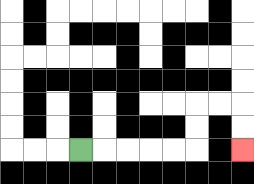{'start': '[3, 6]', 'end': '[10, 6]', 'path_directions': 'R,R,R,R,R,U,U,R,R,D,D', 'path_coordinates': '[[3, 6], [4, 6], [5, 6], [6, 6], [7, 6], [8, 6], [8, 5], [8, 4], [9, 4], [10, 4], [10, 5], [10, 6]]'}